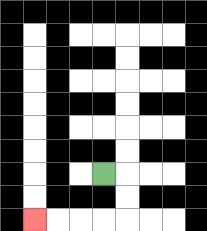{'start': '[4, 7]', 'end': '[1, 9]', 'path_directions': 'R,D,D,L,L,L,L', 'path_coordinates': '[[4, 7], [5, 7], [5, 8], [5, 9], [4, 9], [3, 9], [2, 9], [1, 9]]'}